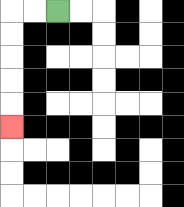{'start': '[2, 0]', 'end': '[0, 5]', 'path_directions': 'L,L,D,D,D,D,D', 'path_coordinates': '[[2, 0], [1, 0], [0, 0], [0, 1], [0, 2], [0, 3], [0, 4], [0, 5]]'}